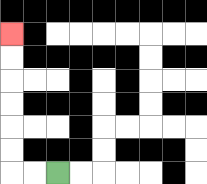{'start': '[2, 7]', 'end': '[0, 1]', 'path_directions': 'L,L,U,U,U,U,U,U', 'path_coordinates': '[[2, 7], [1, 7], [0, 7], [0, 6], [0, 5], [0, 4], [0, 3], [0, 2], [0, 1]]'}